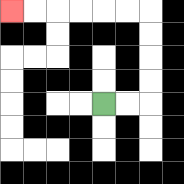{'start': '[4, 4]', 'end': '[0, 0]', 'path_directions': 'R,R,U,U,U,U,L,L,L,L,L,L', 'path_coordinates': '[[4, 4], [5, 4], [6, 4], [6, 3], [6, 2], [6, 1], [6, 0], [5, 0], [4, 0], [3, 0], [2, 0], [1, 0], [0, 0]]'}